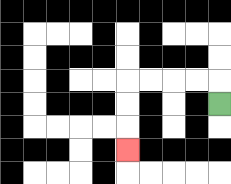{'start': '[9, 4]', 'end': '[5, 6]', 'path_directions': 'U,L,L,L,L,D,D,D', 'path_coordinates': '[[9, 4], [9, 3], [8, 3], [7, 3], [6, 3], [5, 3], [5, 4], [5, 5], [5, 6]]'}